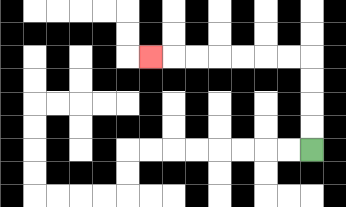{'start': '[13, 6]', 'end': '[6, 2]', 'path_directions': 'U,U,U,U,L,L,L,L,L,L,L', 'path_coordinates': '[[13, 6], [13, 5], [13, 4], [13, 3], [13, 2], [12, 2], [11, 2], [10, 2], [9, 2], [8, 2], [7, 2], [6, 2]]'}